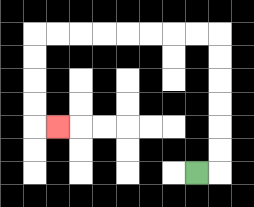{'start': '[8, 7]', 'end': '[2, 5]', 'path_directions': 'R,U,U,U,U,U,U,L,L,L,L,L,L,L,L,D,D,D,D,R', 'path_coordinates': '[[8, 7], [9, 7], [9, 6], [9, 5], [9, 4], [9, 3], [9, 2], [9, 1], [8, 1], [7, 1], [6, 1], [5, 1], [4, 1], [3, 1], [2, 1], [1, 1], [1, 2], [1, 3], [1, 4], [1, 5], [2, 5]]'}